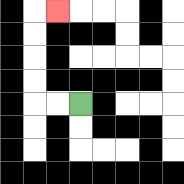{'start': '[3, 4]', 'end': '[2, 0]', 'path_directions': 'L,L,U,U,U,U,R', 'path_coordinates': '[[3, 4], [2, 4], [1, 4], [1, 3], [1, 2], [1, 1], [1, 0], [2, 0]]'}